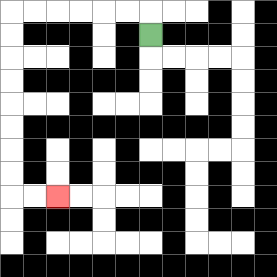{'start': '[6, 1]', 'end': '[2, 8]', 'path_directions': 'U,L,L,L,L,L,L,D,D,D,D,D,D,D,D,R,R', 'path_coordinates': '[[6, 1], [6, 0], [5, 0], [4, 0], [3, 0], [2, 0], [1, 0], [0, 0], [0, 1], [0, 2], [0, 3], [0, 4], [0, 5], [0, 6], [0, 7], [0, 8], [1, 8], [2, 8]]'}